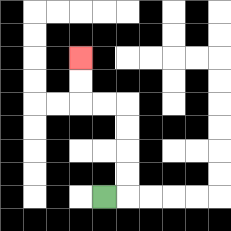{'start': '[4, 8]', 'end': '[3, 2]', 'path_directions': 'R,U,U,U,U,L,L,U,U', 'path_coordinates': '[[4, 8], [5, 8], [5, 7], [5, 6], [5, 5], [5, 4], [4, 4], [3, 4], [3, 3], [3, 2]]'}